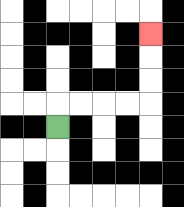{'start': '[2, 5]', 'end': '[6, 1]', 'path_directions': 'U,R,R,R,R,U,U,U', 'path_coordinates': '[[2, 5], [2, 4], [3, 4], [4, 4], [5, 4], [6, 4], [6, 3], [6, 2], [6, 1]]'}